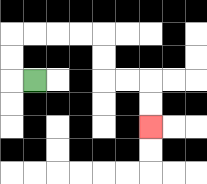{'start': '[1, 3]', 'end': '[6, 5]', 'path_directions': 'L,U,U,R,R,R,R,D,D,R,R,D,D', 'path_coordinates': '[[1, 3], [0, 3], [0, 2], [0, 1], [1, 1], [2, 1], [3, 1], [4, 1], [4, 2], [4, 3], [5, 3], [6, 3], [6, 4], [6, 5]]'}